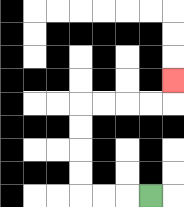{'start': '[6, 8]', 'end': '[7, 3]', 'path_directions': 'L,L,L,U,U,U,U,R,R,R,R,U', 'path_coordinates': '[[6, 8], [5, 8], [4, 8], [3, 8], [3, 7], [3, 6], [3, 5], [3, 4], [4, 4], [5, 4], [6, 4], [7, 4], [7, 3]]'}